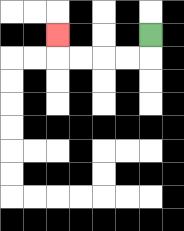{'start': '[6, 1]', 'end': '[2, 1]', 'path_directions': 'D,L,L,L,L,U', 'path_coordinates': '[[6, 1], [6, 2], [5, 2], [4, 2], [3, 2], [2, 2], [2, 1]]'}